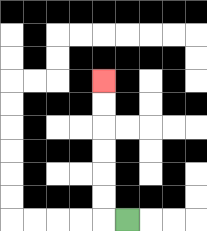{'start': '[5, 9]', 'end': '[4, 3]', 'path_directions': 'L,U,U,U,U,U,U', 'path_coordinates': '[[5, 9], [4, 9], [4, 8], [4, 7], [4, 6], [4, 5], [4, 4], [4, 3]]'}